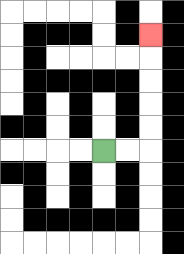{'start': '[4, 6]', 'end': '[6, 1]', 'path_directions': 'R,R,U,U,U,U,U', 'path_coordinates': '[[4, 6], [5, 6], [6, 6], [6, 5], [6, 4], [6, 3], [6, 2], [6, 1]]'}